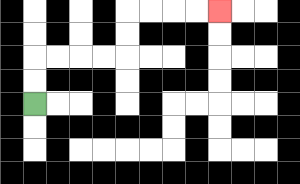{'start': '[1, 4]', 'end': '[9, 0]', 'path_directions': 'U,U,R,R,R,R,U,U,R,R,R,R', 'path_coordinates': '[[1, 4], [1, 3], [1, 2], [2, 2], [3, 2], [4, 2], [5, 2], [5, 1], [5, 0], [6, 0], [7, 0], [8, 0], [9, 0]]'}